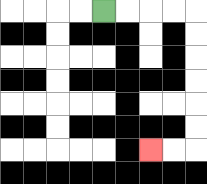{'start': '[4, 0]', 'end': '[6, 6]', 'path_directions': 'R,R,R,R,D,D,D,D,D,D,L,L', 'path_coordinates': '[[4, 0], [5, 0], [6, 0], [7, 0], [8, 0], [8, 1], [8, 2], [8, 3], [8, 4], [8, 5], [8, 6], [7, 6], [6, 6]]'}